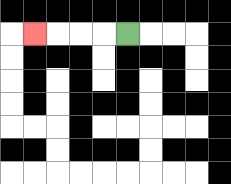{'start': '[5, 1]', 'end': '[1, 1]', 'path_directions': 'L,L,L,L', 'path_coordinates': '[[5, 1], [4, 1], [3, 1], [2, 1], [1, 1]]'}